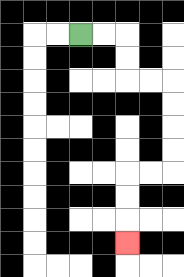{'start': '[3, 1]', 'end': '[5, 10]', 'path_directions': 'R,R,D,D,R,R,D,D,D,D,L,L,D,D,D', 'path_coordinates': '[[3, 1], [4, 1], [5, 1], [5, 2], [5, 3], [6, 3], [7, 3], [7, 4], [7, 5], [7, 6], [7, 7], [6, 7], [5, 7], [5, 8], [5, 9], [5, 10]]'}